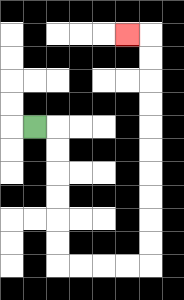{'start': '[1, 5]', 'end': '[5, 1]', 'path_directions': 'R,D,D,D,D,D,D,R,R,R,R,U,U,U,U,U,U,U,U,U,U,L', 'path_coordinates': '[[1, 5], [2, 5], [2, 6], [2, 7], [2, 8], [2, 9], [2, 10], [2, 11], [3, 11], [4, 11], [5, 11], [6, 11], [6, 10], [6, 9], [6, 8], [6, 7], [6, 6], [6, 5], [6, 4], [6, 3], [6, 2], [6, 1], [5, 1]]'}